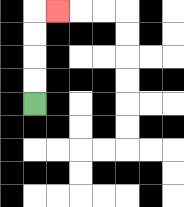{'start': '[1, 4]', 'end': '[2, 0]', 'path_directions': 'U,U,U,U,R', 'path_coordinates': '[[1, 4], [1, 3], [1, 2], [1, 1], [1, 0], [2, 0]]'}